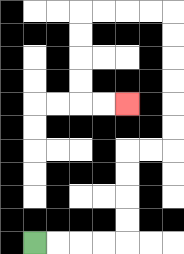{'start': '[1, 10]', 'end': '[5, 4]', 'path_directions': 'R,R,R,R,U,U,U,U,R,R,U,U,U,U,U,U,L,L,L,L,D,D,D,D,R,R', 'path_coordinates': '[[1, 10], [2, 10], [3, 10], [4, 10], [5, 10], [5, 9], [5, 8], [5, 7], [5, 6], [6, 6], [7, 6], [7, 5], [7, 4], [7, 3], [7, 2], [7, 1], [7, 0], [6, 0], [5, 0], [4, 0], [3, 0], [3, 1], [3, 2], [3, 3], [3, 4], [4, 4], [5, 4]]'}